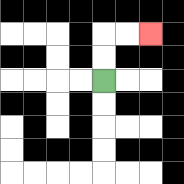{'start': '[4, 3]', 'end': '[6, 1]', 'path_directions': 'U,U,R,R', 'path_coordinates': '[[4, 3], [4, 2], [4, 1], [5, 1], [6, 1]]'}